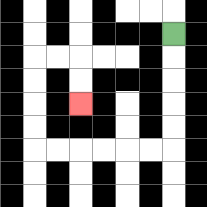{'start': '[7, 1]', 'end': '[3, 4]', 'path_directions': 'D,D,D,D,D,L,L,L,L,L,L,U,U,U,U,R,R,D,D', 'path_coordinates': '[[7, 1], [7, 2], [7, 3], [7, 4], [7, 5], [7, 6], [6, 6], [5, 6], [4, 6], [3, 6], [2, 6], [1, 6], [1, 5], [1, 4], [1, 3], [1, 2], [2, 2], [3, 2], [3, 3], [3, 4]]'}